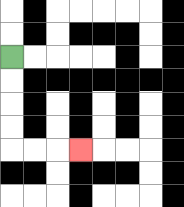{'start': '[0, 2]', 'end': '[3, 6]', 'path_directions': 'D,D,D,D,R,R,R', 'path_coordinates': '[[0, 2], [0, 3], [0, 4], [0, 5], [0, 6], [1, 6], [2, 6], [3, 6]]'}